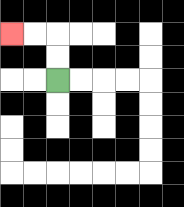{'start': '[2, 3]', 'end': '[0, 1]', 'path_directions': 'U,U,L,L', 'path_coordinates': '[[2, 3], [2, 2], [2, 1], [1, 1], [0, 1]]'}